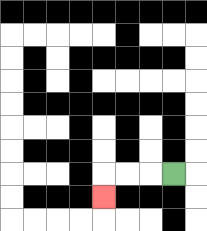{'start': '[7, 7]', 'end': '[4, 8]', 'path_directions': 'L,L,L,D', 'path_coordinates': '[[7, 7], [6, 7], [5, 7], [4, 7], [4, 8]]'}